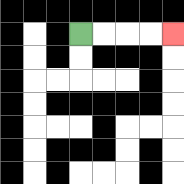{'start': '[3, 1]', 'end': '[7, 1]', 'path_directions': 'R,R,R,R', 'path_coordinates': '[[3, 1], [4, 1], [5, 1], [6, 1], [7, 1]]'}